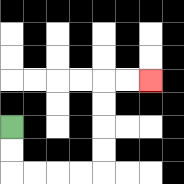{'start': '[0, 5]', 'end': '[6, 3]', 'path_directions': 'D,D,R,R,R,R,U,U,U,U,R,R', 'path_coordinates': '[[0, 5], [0, 6], [0, 7], [1, 7], [2, 7], [3, 7], [4, 7], [4, 6], [4, 5], [4, 4], [4, 3], [5, 3], [6, 3]]'}